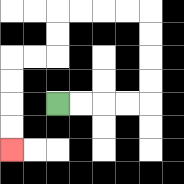{'start': '[2, 4]', 'end': '[0, 6]', 'path_directions': 'R,R,R,R,U,U,U,U,L,L,L,L,D,D,L,L,D,D,D,D', 'path_coordinates': '[[2, 4], [3, 4], [4, 4], [5, 4], [6, 4], [6, 3], [6, 2], [6, 1], [6, 0], [5, 0], [4, 0], [3, 0], [2, 0], [2, 1], [2, 2], [1, 2], [0, 2], [0, 3], [0, 4], [0, 5], [0, 6]]'}